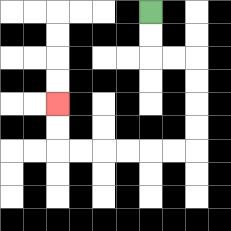{'start': '[6, 0]', 'end': '[2, 4]', 'path_directions': 'D,D,R,R,D,D,D,D,L,L,L,L,L,L,U,U', 'path_coordinates': '[[6, 0], [6, 1], [6, 2], [7, 2], [8, 2], [8, 3], [8, 4], [8, 5], [8, 6], [7, 6], [6, 6], [5, 6], [4, 6], [3, 6], [2, 6], [2, 5], [2, 4]]'}